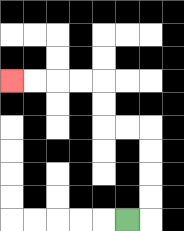{'start': '[5, 9]', 'end': '[0, 3]', 'path_directions': 'R,U,U,U,U,L,L,U,U,L,L,L,L', 'path_coordinates': '[[5, 9], [6, 9], [6, 8], [6, 7], [6, 6], [6, 5], [5, 5], [4, 5], [4, 4], [4, 3], [3, 3], [2, 3], [1, 3], [0, 3]]'}